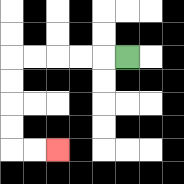{'start': '[5, 2]', 'end': '[2, 6]', 'path_directions': 'L,L,L,L,L,D,D,D,D,R,R', 'path_coordinates': '[[5, 2], [4, 2], [3, 2], [2, 2], [1, 2], [0, 2], [0, 3], [0, 4], [0, 5], [0, 6], [1, 6], [2, 6]]'}